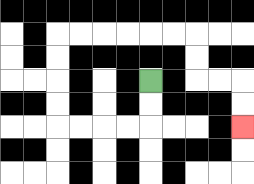{'start': '[6, 3]', 'end': '[10, 5]', 'path_directions': 'D,D,L,L,L,L,U,U,U,U,R,R,R,R,R,R,D,D,R,R,D,D', 'path_coordinates': '[[6, 3], [6, 4], [6, 5], [5, 5], [4, 5], [3, 5], [2, 5], [2, 4], [2, 3], [2, 2], [2, 1], [3, 1], [4, 1], [5, 1], [6, 1], [7, 1], [8, 1], [8, 2], [8, 3], [9, 3], [10, 3], [10, 4], [10, 5]]'}